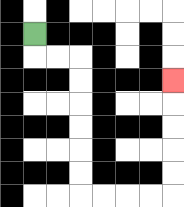{'start': '[1, 1]', 'end': '[7, 3]', 'path_directions': 'D,R,R,D,D,D,D,D,D,R,R,R,R,U,U,U,U,U', 'path_coordinates': '[[1, 1], [1, 2], [2, 2], [3, 2], [3, 3], [3, 4], [3, 5], [3, 6], [3, 7], [3, 8], [4, 8], [5, 8], [6, 8], [7, 8], [7, 7], [7, 6], [7, 5], [7, 4], [7, 3]]'}